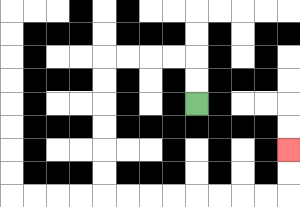{'start': '[8, 4]', 'end': '[12, 6]', 'path_directions': 'U,U,L,L,L,L,D,D,D,D,D,D,R,R,R,R,R,R,R,R,U,U', 'path_coordinates': '[[8, 4], [8, 3], [8, 2], [7, 2], [6, 2], [5, 2], [4, 2], [4, 3], [4, 4], [4, 5], [4, 6], [4, 7], [4, 8], [5, 8], [6, 8], [7, 8], [8, 8], [9, 8], [10, 8], [11, 8], [12, 8], [12, 7], [12, 6]]'}